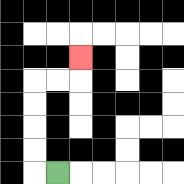{'start': '[2, 7]', 'end': '[3, 2]', 'path_directions': 'L,U,U,U,U,R,R,U', 'path_coordinates': '[[2, 7], [1, 7], [1, 6], [1, 5], [1, 4], [1, 3], [2, 3], [3, 3], [3, 2]]'}